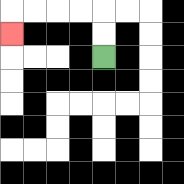{'start': '[4, 2]', 'end': '[0, 1]', 'path_directions': 'U,U,L,L,L,L,D', 'path_coordinates': '[[4, 2], [4, 1], [4, 0], [3, 0], [2, 0], [1, 0], [0, 0], [0, 1]]'}